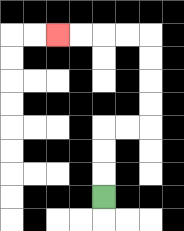{'start': '[4, 8]', 'end': '[2, 1]', 'path_directions': 'U,U,U,R,R,U,U,U,U,L,L,L,L', 'path_coordinates': '[[4, 8], [4, 7], [4, 6], [4, 5], [5, 5], [6, 5], [6, 4], [6, 3], [6, 2], [6, 1], [5, 1], [4, 1], [3, 1], [2, 1]]'}